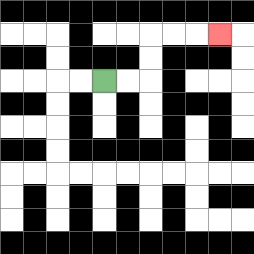{'start': '[4, 3]', 'end': '[9, 1]', 'path_directions': 'R,R,U,U,R,R,R', 'path_coordinates': '[[4, 3], [5, 3], [6, 3], [6, 2], [6, 1], [7, 1], [8, 1], [9, 1]]'}